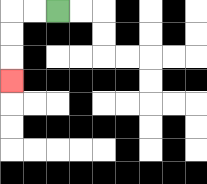{'start': '[2, 0]', 'end': '[0, 3]', 'path_directions': 'L,L,D,D,D', 'path_coordinates': '[[2, 0], [1, 0], [0, 0], [0, 1], [0, 2], [0, 3]]'}